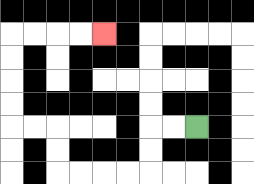{'start': '[8, 5]', 'end': '[4, 1]', 'path_directions': 'L,L,D,D,L,L,L,L,U,U,L,L,U,U,U,U,R,R,R,R', 'path_coordinates': '[[8, 5], [7, 5], [6, 5], [6, 6], [6, 7], [5, 7], [4, 7], [3, 7], [2, 7], [2, 6], [2, 5], [1, 5], [0, 5], [0, 4], [0, 3], [0, 2], [0, 1], [1, 1], [2, 1], [3, 1], [4, 1]]'}